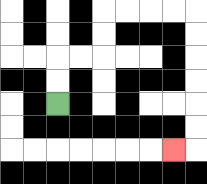{'start': '[2, 4]', 'end': '[7, 6]', 'path_directions': 'U,U,R,R,U,U,R,R,R,R,D,D,D,D,D,D,L', 'path_coordinates': '[[2, 4], [2, 3], [2, 2], [3, 2], [4, 2], [4, 1], [4, 0], [5, 0], [6, 0], [7, 0], [8, 0], [8, 1], [8, 2], [8, 3], [8, 4], [8, 5], [8, 6], [7, 6]]'}